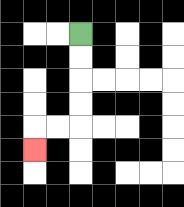{'start': '[3, 1]', 'end': '[1, 6]', 'path_directions': 'D,D,D,D,L,L,D', 'path_coordinates': '[[3, 1], [3, 2], [3, 3], [3, 4], [3, 5], [2, 5], [1, 5], [1, 6]]'}